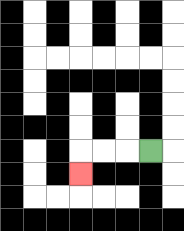{'start': '[6, 6]', 'end': '[3, 7]', 'path_directions': 'L,L,L,D', 'path_coordinates': '[[6, 6], [5, 6], [4, 6], [3, 6], [3, 7]]'}